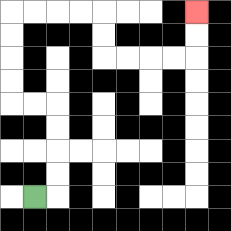{'start': '[1, 8]', 'end': '[8, 0]', 'path_directions': 'R,U,U,U,U,L,L,U,U,U,U,R,R,R,R,D,D,R,R,R,R,U,U', 'path_coordinates': '[[1, 8], [2, 8], [2, 7], [2, 6], [2, 5], [2, 4], [1, 4], [0, 4], [0, 3], [0, 2], [0, 1], [0, 0], [1, 0], [2, 0], [3, 0], [4, 0], [4, 1], [4, 2], [5, 2], [6, 2], [7, 2], [8, 2], [8, 1], [8, 0]]'}